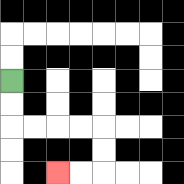{'start': '[0, 3]', 'end': '[2, 7]', 'path_directions': 'D,D,R,R,R,R,D,D,L,L', 'path_coordinates': '[[0, 3], [0, 4], [0, 5], [1, 5], [2, 5], [3, 5], [4, 5], [4, 6], [4, 7], [3, 7], [2, 7]]'}